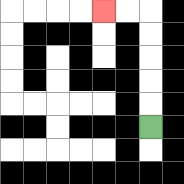{'start': '[6, 5]', 'end': '[4, 0]', 'path_directions': 'U,U,U,U,U,L,L', 'path_coordinates': '[[6, 5], [6, 4], [6, 3], [6, 2], [6, 1], [6, 0], [5, 0], [4, 0]]'}